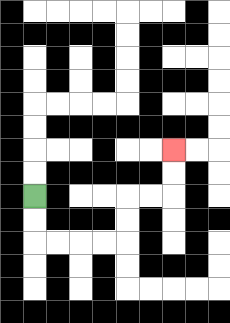{'start': '[1, 8]', 'end': '[7, 6]', 'path_directions': 'D,D,R,R,R,R,U,U,R,R,U,U', 'path_coordinates': '[[1, 8], [1, 9], [1, 10], [2, 10], [3, 10], [4, 10], [5, 10], [5, 9], [5, 8], [6, 8], [7, 8], [7, 7], [7, 6]]'}